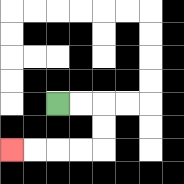{'start': '[2, 4]', 'end': '[0, 6]', 'path_directions': 'R,R,D,D,L,L,L,L', 'path_coordinates': '[[2, 4], [3, 4], [4, 4], [4, 5], [4, 6], [3, 6], [2, 6], [1, 6], [0, 6]]'}